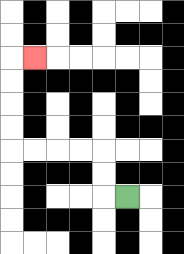{'start': '[5, 8]', 'end': '[1, 2]', 'path_directions': 'L,U,U,L,L,L,L,U,U,U,U,R', 'path_coordinates': '[[5, 8], [4, 8], [4, 7], [4, 6], [3, 6], [2, 6], [1, 6], [0, 6], [0, 5], [0, 4], [0, 3], [0, 2], [1, 2]]'}